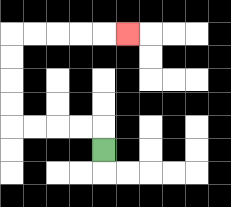{'start': '[4, 6]', 'end': '[5, 1]', 'path_directions': 'U,L,L,L,L,U,U,U,U,R,R,R,R,R', 'path_coordinates': '[[4, 6], [4, 5], [3, 5], [2, 5], [1, 5], [0, 5], [0, 4], [0, 3], [0, 2], [0, 1], [1, 1], [2, 1], [3, 1], [4, 1], [5, 1]]'}